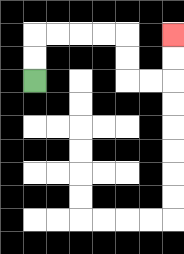{'start': '[1, 3]', 'end': '[7, 1]', 'path_directions': 'U,U,R,R,R,R,D,D,R,R,U,U', 'path_coordinates': '[[1, 3], [1, 2], [1, 1], [2, 1], [3, 1], [4, 1], [5, 1], [5, 2], [5, 3], [6, 3], [7, 3], [7, 2], [7, 1]]'}